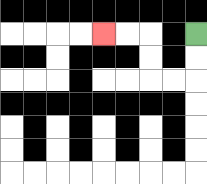{'start': '[8, 1]', 'end': '[4, 1]', 'path_directions': 'D,D,L,L,U,U,L,L', 'path_coordinates': '[[8, 1], [8, 2], [8, 3], [7, 3], [6, 3], [6, 2], [6, 1], [5, 1], [4, 1]]'}